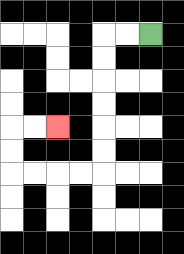{'start': '[6, 1]', 'end': '[2, 5]', 'path_directions': 'L,L,D,D,D,D,D,D,L,L,L,L,U,U,R,R', 'path_coordinates': '[[6, 1], [5, 1], [4, 1], [4, 2], [4, 3], [4, 4], [4, 5], [4, 6], [4, 7], [3, 7], [2, 7], [1, 7], [0, 7], [0, 6], [0, 5], [1, 5], [2, 5]]'}